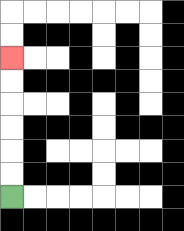{'start': '[0, 8]', 'end': '[0, 2]', 'path_directions': 'U,U,U,U,U,U', 'path_coordinates': '[[0, 8], [0, 7], [0, 6], [0, 5], [0, 4], [0, 3], [0, 2]]'}